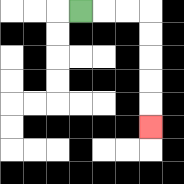{'start': '[3, 0]', 'end': '[6, 5]', 'path_directions': 'R,R,R,D,D,D,D,D', 'path_coordinates': '[[3, 0], [4, 0], [5, 0], [6, 0], [6, 1], [6, 2], [6, 3], [6, 4], [6, 5]]'}